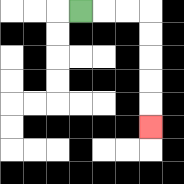{'start': '[3, 0]', 'end': '[6, 5]', 'path_directions': 'R,R,R,D,D,D,D,D', 'path_coordinates': '[[3, 0], [4, 0], [5, 0], [6, 0], [6, 1], [6, 2], [6, 3], [6, 4], [6, 5]]'}